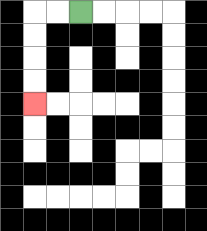{'start': '[3, 0]', 'end': '[1, 4]', 'path_directions': 'L,L,D,D,D,D', 'path_coordinates': '[[3, 0], [2, 0], [1, 0], [1, 1], [1, 2], [1, 3], [1, 4]]'}